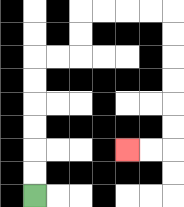{'start': '[1, 8]', 'end': '[5, 6]', 'path_directions': 'U,U,U,U,U,U,R,R,U,U,R,R,R,R,D,D,D,D,D,D,L,L', 'path_coordinates': '[[1, 8], [1, 7], [1, 6], [1, 5], [1, 4], [1, 3], [1, 2], [2, 2], [3, 2], [3, 1], [3, 0], [4, 0], [5, 0], [6, 0], [7, 0], [7, 1], [7, 2], [7, 3], [7, 4], [7, 5], [7, 6], [6, 6], [5, 6]]'}